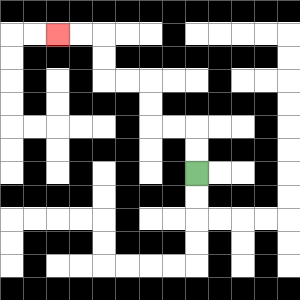{'start': '[8, 7]', 'end': '[2, 1]', 'path_directions': 'U,U,L,L,U,U,L,L,U,U,L,L', 'path_coordinates': '[[8, 7], [8, 6], [8, 5], [7, 5], [6, 5], [6, 4], [6, 3], [5, 3], [4, 3], [4, 2], [4, 1], [3, 1], [2, 1]]'}